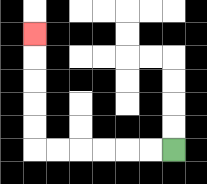{'start': '[7, 6]', 'end': '[1, 1]', 'path_directions': 'L,L,L,L,L,L,U,U,U,U,U', 'path_coordinates': '[[7, 6], [6, 6], [5, 6], [4, 6], [3, 6], [2, 6], [1, 6], [1, 5], [1, 4], [1, 3], [1, 2], [1, 1]]'}